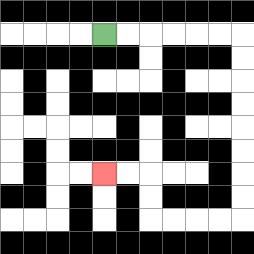{'start': '[4, 1]', 'end': '[4, 7]', 'path_directions': 'R,R,R,R,R,R,D,D,D,D,D,D,D,D,L,L,L,L,U,U,L,L', 'path_coordinates': '[[4, 1], [5, 1], [6, 1], [7, 1], [8, 1], [9, 1], [10, 1], [10, 2], [10, 3], [10, 4], [10, 5], [10, 6], [10, 7], [10, 8], [10, 9], [9, 9], [8, 9], [7, 9], [6, 9], [6, 8], [6, 7], [5, 7], [4, 7]]'}